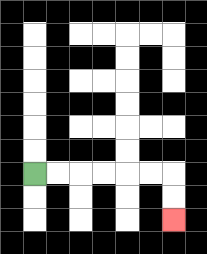{'start': '[1, 7]', 'end': '[7, 9]', 'path_directions': 'R,R,R,R,R,R,D,D', 'path_coordinates': '[[1, 7], [2, 7], [3, 7], [4, 7], [5, 7], [6, 7], [7, 7], [7, 8], [7, 9]]'}